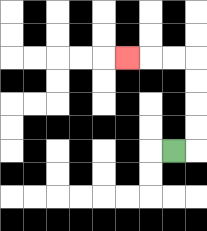{'start': '[7, 6]', 'end': '[5, 2]', 'path_directions': 'R,U,U,U,U,L,L,L', 'path_coordinates': '[[7, 6], [8, 6], [8, 5], [8, 4], [8, 3], [8, 2], [7, 2], [6, 2], [5, 2]]'}